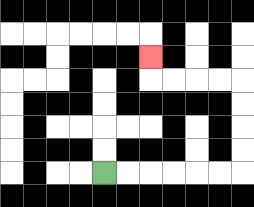{'start': '[4, 7]', 'end': '[6, 2]', 'path_directions': 'R,R,R,R,R,R,U,U,U,U,L,L,L,L,U', 'path_coordinates': '[[4, 7], [5, 7], [6, 7], [7, 7], [8, 7], [9, 7], [10, 7], [10, 6], [10, 5], [10, 4], [10, 3], [9, 3], [8, 3], [7, 3], [6, 3], [6, 2]]'}